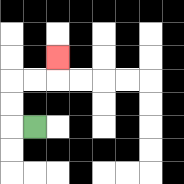{'start': '[1, 5]', 'end': '[2, 2]', 'path_directions': 'L,U,U,R,R,U', 'path_coordinates': '[[1, 5], [0, 5], [0, 4], [0, 3], [1, 3], [2, 3], [2, 2]]'}